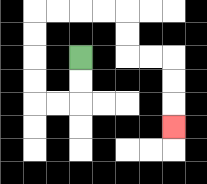{'start': '[3, 2]', 'end': '[7, 5]', 'path_directions': 'D,D,L,L,U,U,U,U,R,R,R,R,D,D,R,R,D,D,D', 'path_coordinates': '[[3, 2], [3, 3], [3, 4], [2, 4], [1, 4], [1, 3], [1, 2], [1, 1], [1, 0], [2, 0], [3, 0], [4, 0], [5, 0], [5, 1], [5, 2], [6, 2], [7, 2], [7, 3], [7, 4], [7, 5]]'}